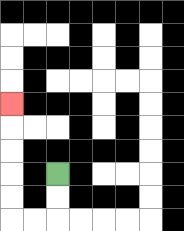{'start': '[2, 7]', 'end': '[0, 4]', 'path_directions': 'D,D,L,L,U,U,U,U,U', 'path_coordinates': '[[2, 7], [2, 8], [2, 9], [1, 9], [0, 9], [0, 8], [0, 7], [0, 6], [0, 5], [0, 4]]'}